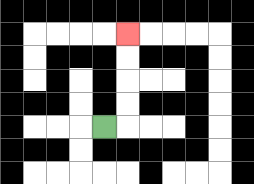{'start': '[4, 5]', 'end': '[5, 1]', 'path_directions': 'R,U,U,U,U', 'path_coordinates': '[[4, 5], [5, 5], [5, 4], [5, 3], [5, 2], [5, 1]]'}